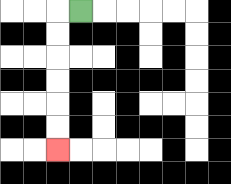{'start': '[3, 0]', 'end': '[2, 6]', 'path_directions': 'L,D,D,D,D,D,D', 'path_coordinates': '[[3, 0], [2, 0], [2, 1], [2, 2], [2, 3], [2, 4], [2, 5], [2, 6]]'}